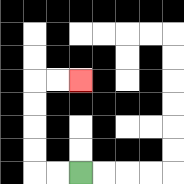{'start': '[3, 7]', 'end': '[3, 3]', 'path_directions': 'L,L,U,U,U,U,R,R', 'path_coordinates': '[[3, 7], [2, 7], [1, 7], [1, 6], [1, 5], [1, 4], [1, 3], [2, 3], [3, 3]]'}